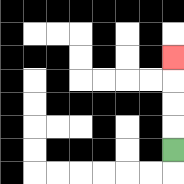{'start': '[7, 6]', 'end': '[7, 2]', 'path_directions': 'U,U,U,U', 'path_coordinates': '[[7, 6], [7, 5], [7, 4], [7, 3], [7, 2]]'}